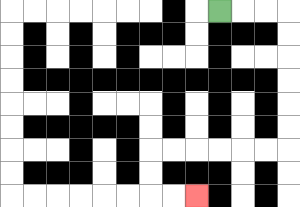{'start': '[9, 0]', 'end': '[8, 8]', 'path_directions': 'R,R,R,D,D,D,D,D,D,L,L,L,L,L,L,D,D,R,R', 'path_coordinates': '[[9, 0], [10, 0], [11, 0], [12, 0], [12, 1], [12, 2], [12, 3], [12, 4], [12, 5], [12, 6], [11, 6], [10, 6], [9, 6], [8, 6], [7, 6], [6, 6], [6, 7], [6, 8], [7, 8], [8, 8]]'}